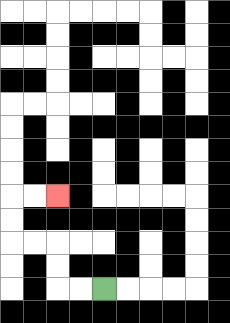{'start': '[4, 12]', 'end': '[2, 8]', 'path_directions': 'L,L,U,U,L,L,U,U,R,R', 'path_coordinates': '[[4, 12], [3, 12], [2, 12], [2, 11], [2, 10], [1, 10], [0, 10], [0, 9], [0, 8], [1, 8], [2, 8]]'}